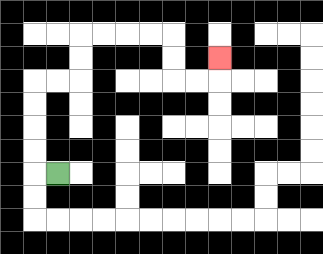{'start': '[2, 7]', 'end': '[9, 2]', 'path_directions': 'L,U,U,U,U,R,R,U,U,R,R,R,R,D,D,R,R,U', 'path_coordinates': '[[2, 7], [1, 7], [1, 6], [1, 5], [1, 4], [1, 3], [2, 3], [3, 3], [3, 2], [3, 1], [4, 1], [5, 1], [6, 1], [7, 1], [7, 2], [7, 3], [8, 3], [9, 3], [9, 2]]'}